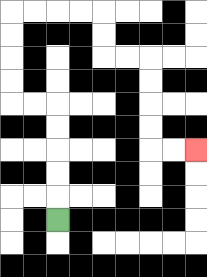{'start': '[2, 9]', 'end': '[8, 6]', 'path_directions': 'U,U,U,U,U,L,L,U,U,U,U,R,R,R,R,D,D,R,R,D,D,D,D,R,R', 'path_coordinates': '[[2, 9], [2, 8], [2, 7], [2, 6], [2, 5], [2, 4], [1, 4], [0, 4], [0, 3], [0, 2], [0, 1], [0, 0], [1, 0], [2, 0], [3, 0], [4, 0], [4, 1], [4, 2], [5, 2], [6, 2], [6, 3], [6, 4], [6, 5], [6, 6], [7, 6], [8, 6]]'}